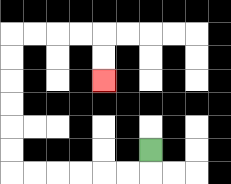{'start': '[6, 6]', 'end': '[4, 3]', 'path_directions': 'D,L,L,L,L,L,L,U,U,U,U,U,U,R,R,R,R,D,D', 'path_coordinates': '[[6, 6], [6, 7], [5, 7], [4, 7], [3, 7], [2, 7], [1, 7], [0, 7], [0, 6], [0, 5], [0, 4], [0, 3], [0, 2], [0, 1], [1, 1], [2, 1], [3, 1], [4, 1], [4, 2], [4, 3]]'}